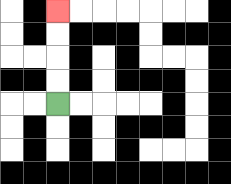{'start': '[2, 4]', 'end': '[2, 0]', 'path_directions': 'U,U,U,U', 'path_coordinates': '[[2, 4], [2, 3], [2, 2], [2, 1], [2, 0]]'}